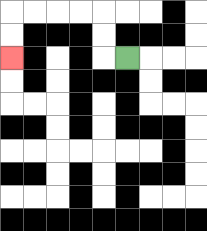{'start': '[5, 2]', 'end': '[0, 2]', 'path_directions': 'L,U,U,L,L,L,L,D,D', 'path_coordinates': '[[5, 2], [4, 2], [4, 1], [4, 0], [3, 0], [2, 0], [1, 0], [0, 0], [0, 1], [0, 2]]'}